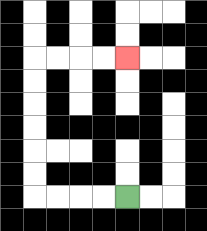{'start': '[5, 8]', 'end': '[5, 2]', 'path_directions': 'L,L,L,L,U,U,U,U,U,U,R,R,R,R', 'path_coordinates': '[[5, 8], [4, 8], [3, 8], [2, 8], [1, 8], [1, 7], [1, 6], [1, 5], [1, 4], [1, 3], [1, 2], [2, 2], [3, 2], [4, 2], [5, 2]]'}